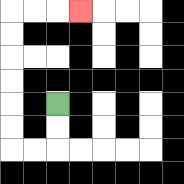{'start': '[2, 4]', 'end': '[3, 0]', 'path_directions': 'D,D,L,L,U,U,U,U,U,U,R,R,R', 'path_coordinates': '[[2, 4], [2, 5], [2, 6], [1, 6], [0, 6], [0, 5], [0, 4], [0, 3], [0, 2], [0, 1], [0, 0], [1, 0], [2, 0], [3, 0]]'}